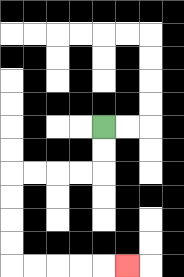{'start': '[4, 5]', 'end': '[5, 11]', 'path_directions': 'D,D,L,L,L,L,D,D,D,D,R,R,R,R,R', 'path_coordinates': '[[4, 5], [4, 6], [4, 7], [3, 7], [2, 7], [1, 7], [0, 7], [0, 8], [0, 9], [0, 10], [0, 11], [1, 11], [2, 11], [3, 11], [4, 11], [5, 11]]'}